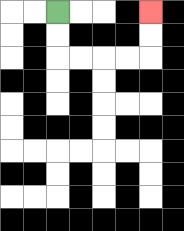{'start': '[2, 0]', 'end': '[6, 0]', 'path_directions': 'D,D,R,R,R,R,U,U', 'path_coordinates': '[[2, 0], [2, 1], [2, 2], [3, 2], [4, 2], [5, 2], [6, 2], [6, 1], [6, 0]]'}